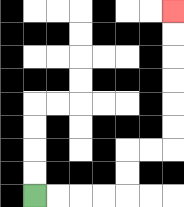{'start': '[1, 8]', 'end': '[7, 0]', 'path_directions': 'R,R,R,R,U,U,R,R,U,U,U,U,U,U', 'path_coordinates': '[[1, 8], [2, 8], [3, 8], [4, 8], [5, 8], [5, 7], [5, 6], [6, 6], [7, 6], [7, 5], [7, 4], [7, 3], [7, 2], [7, 1], [7, 0]]'}